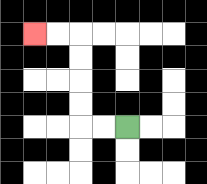{'start': '[5, 5]', 'end': '[1, 1]', 'path_directions': 'L,L,U,U,U,U,L,L', 'path_coordinates': '[[5, 5], [4, 5], [3, 5], [3, 4], [3, 3], [3, 2], [3, 1], [2, 1], [1, 1]]'}